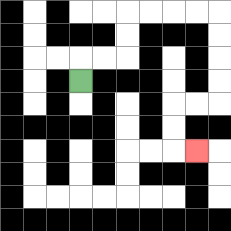{'start': '[3, 3]', 'end': '[8, 6]', 'path_directions': 'U,R,R,U,U,R,R,R,R,D,D,D,D,L,L,D,D,R', 'path_coordinates': '[[3, 3], [3, 2], [4, 2], [5, 2], [5, 1], [5, 0], [6, 0], [7, 0], [8, 0], [9, 0], [9, 1], [9, 2], [9, 3], [9, 4], [8, 4], [7, 4], [7, 5], [7, 6], [8, 6]]'}